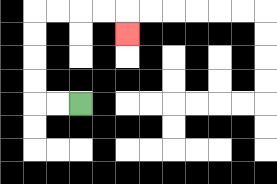{'start': '[3, 4]', 'end': '[5, 1]', 'path_directions': 'L,L,U,U,U,U,R,R,R,R,D', 'path_coordinates': '[[3, 4], [2, 4], [1, 4], [1, 3], [1, 2], [1, 1], [1, 0], [2, 0], [3, 0], [4, 0], [5, 0], [5, 1]]'}